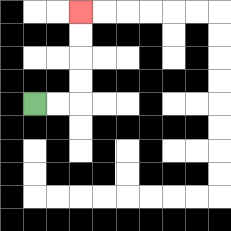{'start': '[1, 4]', 'end': '[3, 0]', 'path_directions': 'R,R,U,U,U,U', 'path_coordinates': '[[1, 4], [2, 4], [3, 4], [3, 3], [3, 2], [3, 1], [3, 0]]'}